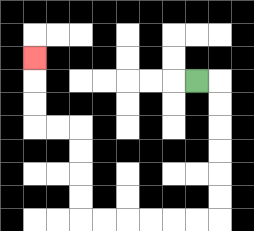{'start': '[8, 3]', 'end': '[1, 2]', 'path_directions': 'R,D,D,D,D,D,D,L,L,L,L,L,L,U,U,U,U,L,L,U,U,U', 'path_coordinates': '[[8, 3], [9, 3], [9, 4], [9, 5], [9, 6], [9, 7], [9, 8], [9, 9], [8, 9], [7, 9], [6, 9], [5, 9], [4, 9], [3, 9], [3, 8], [3, 7], [3, 6], [3, 5], [2, 5], [1, 5], [1, 4], [1, 3], [1, 2]]'}